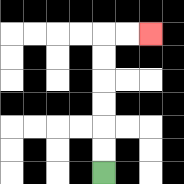{'start': '[4, 7]', 'end': '[6, 1]', 'path_directions': 'U,U,U,U,U,U,R,R', 'path_coordinates': '[[4, 7], [4, 6], [4, 5], [4, 4], [4, 3], [4, 2], [4, 1], [5, 1], [6, 1]]'}